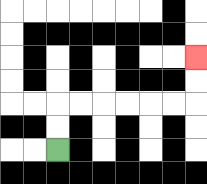{'start': '[2, 6]', 'end': '[8, 2]', 'path_directions': 'U,U,R,R,R,R,R,R,U,U', 'path_coordinates': '[[2, 6], [2, 5], [2, 4], [3, 4], [4, 4], [5, 4], [6, 4], [7, 4], [8, 4], [8, 3], [8, 2]]'}